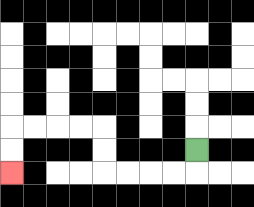{'start': '[8, 6]', 'end': '[0, 7]', 'path_directions': 'D,L,L,L,L,U,U,L,L,L,L,D,D', 'path_coordinates': '[[8, 6], [8, 7], [7, 7], [6, 7], [5, 7], [4, 7], [4, 6], [4, 5], [3, 5], [2, 5], [1, 5], [0, 5], [0, 6], [0, 7]]'}